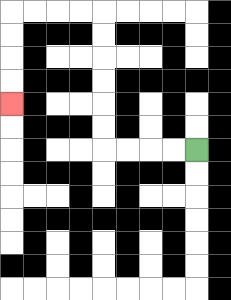{'start': '[8, 6]', 'end': '[0, 4]', 'path_directions': 'L,L,L,L,U,U,U,U,U,U,L,L,L,L,D,D,D,D', 'path_coordinates': '[[8, 6], [7, 6], [6, 6], [5, 6], [4, 6], [4, 5], [4, 4], [4, 3], [4, 2], [4, 1], [4, 0], [3, 0], [2, 0], [1, 0], [0, 0], [0, 1], [0, 2], [0, 3], [0, 4]]'}